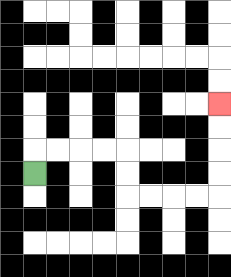{'start': '[1, 7]', 'end': '[9, 4]', 'path_directions': 'U,R,R,R,R,D,D,R,R,R,R,U,U,U,U', 'path_coordinates': '[[1, 7], [1, 6], [2, 6], [3, 6], [4, 6], [5, 6], [5, 7], [5, 8], [6, 8], [7, 8], [8, 8], [9, 8], [9, 7], [9, 6], [9, 5], [9, 4]]'}